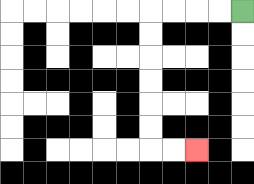{'start': '[10, 0]', 'end': '[8, 6]', 'path_directions': 'L,L,L,L,D,D,D,D,D,D,R,R', 'path_coordinates': '[[10, 0], [9, 0], [8, 0], [7, 0], [6, 0], [6, 1], [6, 2], [6, 3], [6, 4], [6, 5], [6, 6], [7, 6], [8, 6]]'}